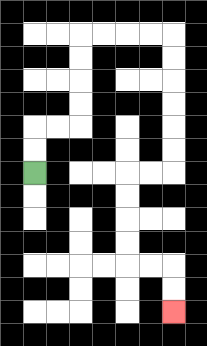{'start': '[1, 7]', 'end': '[7, 13]', 'path_directions': 'U,U,R,R,U,U,U,U,R,R,R,R,D,D,D,D,D,D,L,L,D,D,D,D,R,R,D,D', 'path_coordinates': '[[1, 7], [1, 6], [1, 5], [2, 5], [3, 5], [3, 4], [3, 3], [3, 2], [3, 1], [4, 1], [5, 1], [6, 1], [7, 1], [7, 2], [7, 3], [7, 4], [7, 5], [7, 6], [7, 7], [6, 7], [5, 7], [5, 8], [5, 9], [5, 10], [5, 11], [6, 11], [7, 11], [7, 12], [7, 13]]'}